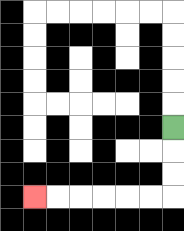{'start': '[7, 5]', 'end': '[1, 8]', 'path_directions': 'D,D,D,L,L,L,L,L,L', 'path_coordinates': '[[7, 5], [7, 6], [7, 7], [7, 8], [6, 8], [5, 8], [4, 8], [3, 8], [2, 8], [1, 8]]'}